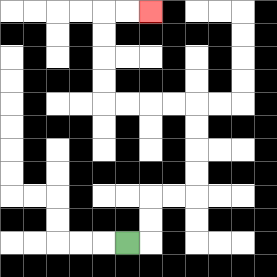{'start': '[5, 10]', 'end': '[6, 0]', 'path_directions': 'R,U,U,R,R,U,U,U,U,L,L,L,L,U,U,U,U,R,R', 'path_coordinates': '[[5, 10], [6, 10], [6, 9], [6, 8], [7, 8], [8, 8], [8, 7], [8, 6], [8, 5], [8, 4], [7, 4], [6, 4], [5, 4], [4, 4], [4, 3], [4, 2], [4, 1], [4, 0], [5, 0], [6, 0]]'}